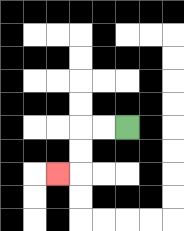{'start': '[5, 5]', 'end': '[2, 7]', 'path_directions': 'L,L,D,D,L', 'path_coordinates': '[[5, 5], [4, 5], [3, 5], [3, 6], [3, 7], [2, 7]]'}